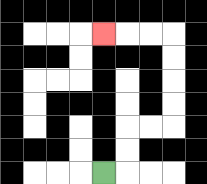{'start': '[4, 7]', 'end': '[4, 1]', 'path_directions': 'R,U,U,R,R,U,U,U,U,L,L,L', 'path_coordinates': '[[4, 7], [5, 7], [5, 6], [5, 5], [6, 5], [7, 5], [7, 4], [7, 3], [7, 2], [7, 1], [6, 1], [5, 1], [4, 1]]'}